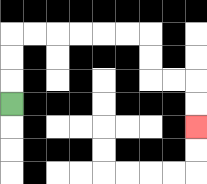{'start': '[0, 4]', 'end': '[8, 5]', 'path_directions': 'U,U,U,R,R,R,R,R,R,D,D,R,R,D,D', 'path_coordinates': '[[0, 4], [0, 3], [0, 2], [0, 1], [1, 1], [2, 1], [3, 1], [4, 1], [5, 1], [6, 1], [6, 2], [6, 3], [7, 3], [8, 3], [8, 4], [8, 5]]'}